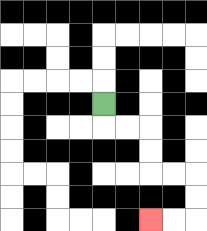{'start': '[4, 4]', 'end': '[6, 9]', 'path_directions': 'D,R,R,D,D,R,R,D,D,L,L', 'path_coordinates': '[[4, 4], [4, 5], [5, 5], [6, 5], [6, 6], [6, 7], [7, 7], [8, 7], [8, 8], [8, 9], [7, 9], [6, 9]]'}